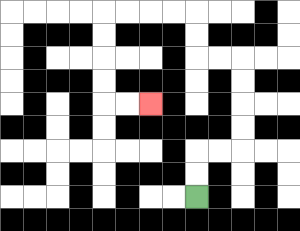{'start': '[8, 8]', 'end': '[6, 4]', 'path_directions': 'U,U,R,R,U,U,U,U,L,L,U,U,L,L,L,L,D,D,D,D,R,R', 'path_coordinates': '[[8, 8], [8, 7], [8, 6], [9, 6], [10, 6], [10, 5], [10, 4], [10, 3], [10, 2], [9, 2], [8, 2], [8, 1], [8, 0], [7, 0], [6, 0], [5, 0], [4, 0], [4, 1], [4, 2], [4, 3], [4, 4], [5, 4], [6, 4]]'}